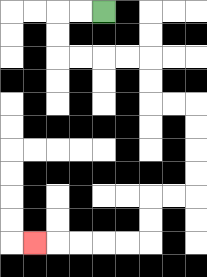{'start': '[4, 0]', 'end': '[1, 10]', 'path_directions': 'L,L,D,D,R,R,R,R,D,D,R,R,D,D,D,D,L,L,D,D,L,L,L,L,L', 'path_coordinates': '[[4, 0], [3, 0], [2, 0], [2, 1], [2, 2], [3, 2], [4, 2], [5, 2], [6, 2], [6, 3], [6, 4], [7, 4], [8, 4], [8, 5], [8, 6], [8, 7], [8, 8], [7, 8], [6, 8], [6, 9], [6, 10], [5, 10], [4, 10], [3, 10], [2, 10], [1, 10]]'}